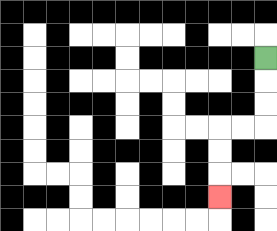{'start': '[11, 2]', 'end': '[9, 8]', 'path_directions': 'D,D,D,L,L,D,D,D', 'path_coordinates': '[[11, 2], [11, 3], [11, 4], [11, 5], [10, 5], [9, 5], [9, 6], [9, 7], [9, 8]]'}